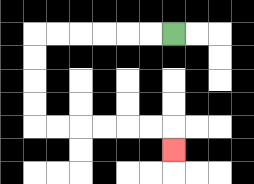{'start': '[7, 1]', 'end': '[7, 6]', 'path_directions': 'L,L,L,L,L,L,D,D,D,D,R,R,R,R,R,R,D', 'path_coordinates': '[[7, 1], [6, 1], [5, 1], [4, 1], [3, 1], [2, 1], [1, 1], [1, 2], [1, 3], [1, 4], [1, 5], [2, 5], [3, 5], [4, 5], [5, 5], [6, 5], [7, 5], [7, 6]]'}